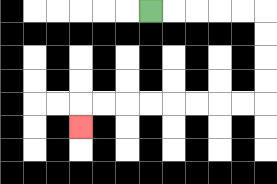{'start': '[6, 0]', 'end': '[3, 5]', 'path_directions': 'R,R,R,R,R,D,D,D,D,L,L,L,L,L,L,L,L,D', 'path_coordinates': '[[6, 0], [7, 0], [8, 0], [9, 0], [10, 0], [11, 0], [11, 1], [11, 2], [11, 3], [11, 4], [10, 4], [9, 4], [8, 4], [7, 4], [6, 4], [5, 4], [4, 4], [3, 4], [3, 5]]'}